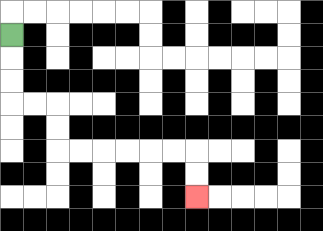{'start': '[0, 1]', 'end': '[8, 8]', 'path_directions': 'D,D,D,R,R,D,D,R,R,R,R,R,R,D,D', 'path_coordinates': '[[0, 1], [0, 2], [0, 3], [0, 4], [1, 4], [2, 4], [2, 5], [2, 6], [3, 6], [4, 6], [5, 6], [6, 6], [7, 6], [8, 6], [8, 7], [8, 8]]'}